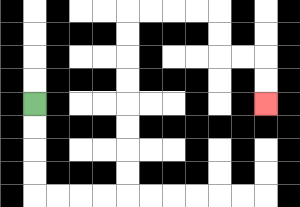{'start': '[1, 4]', 'end': '[11, 4]', 'path_directions': 'D,D,D,D,R,R,R,R,U,U,U,U,U,U,U,U,R,R,R,R,D,D,R,R,D,D', 'path_coordinates': '[[1, 4], [1, 5], [1, 6], [1, 7], [1, 8], [2, 8], [3, 8], [4, 8], [5, 8], [5, 7], [5, 6], [5, 5], [5, 4], [5, 3], [5, 2], [5, 1], [5, 0], [6, 0], [7, 0], [8, 0], [9, 0], [9, 1], [9, 2], [10, 2], [11, 2], [11, 3], [11, 4]]'}